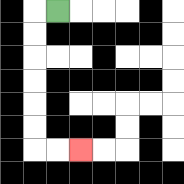{'start': '[2, 0]', 'end': '[3, 6]', 'path_directions': 'L,D,D,D,D,D,D,R,R', 'path_coordinates': '[[2, 0], [1, 0], [1, 1], [1, 2], [1, 3], [1, 4], [1, 5], [1, 6], [2, 6], [3, 6]]'}